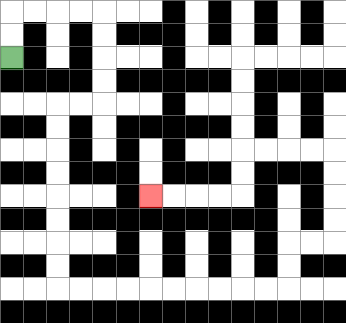{'start': '[0, 2]', 'end': '[6, 8]', 'path_directions': 'U,U,R,R,R,R,D,D,D,D,L,L,D,D,D,D,D,D,D,D,R,R,R,R,R,R,R,R,R,R,U,U,R,R,U,U,U,U,L,L,L,L,D,D,L,L,L,L', 'path_coordinates': '[[0, 2], [0, 1], [0, 0], [1, 0], [2, 0], [3, 0], [4, 0], [4, 1], [4, 2], [4, 3], [4, 4], [3, 4], [2, 4], [2, 5], [2, 6], [2, 7], [2, 8], [2, 9], [2, 10], [2, 11], [2, 12], [3, 12], [4, 12], [5, 12], [6, 12], [7, 12], [8, 12], [9, 12], [10, 12], [11, 12], [12, 12], [12, 11], [12, 10], [13, 10], [14, 10], [14, 9], [14, 8], [14, 7], [14, 6], [13, 6], [12, 6], [11, 6], [10, 6], [10, 7], [10, 8], [9, 8], [8, 8], [7, 8], [6, 8]]'}